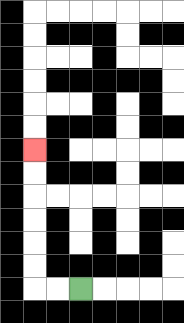{'start': '[3, 12]', 'end': '[1, 6]', 'path_directions': 'L,L,U,U,U,U,U,U', 'path_coordinates': '[[3, 12], [2, 12], [1, 12], [1, 11], [1, 10], [1, 9], [1, 8], [1, 7], [1, 6]]'}